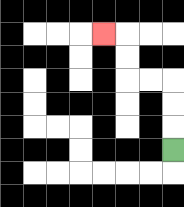{'start': '[7, 6]', 'end': '[4, 1]', 'path_directions': 'U,U,U,L,L,U,U,L', 'path_coordinates': '[[7, 6], [7, 5], [7, 4], [7, 3], [6, 3], [5, 3], [5, 2], [5, 1], [4, 1]]'}